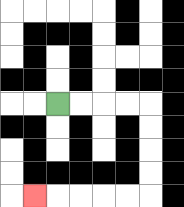{'start': '[2, 4]', 'end': '[1, 8]', 'path_directions': 'R,R,R,R,D,D,D,D,L,L,L,L,L', 'path_coordinates': '[[2, 4], [3, 4], [4, 4], [5, 4], [6, 4], [6, 5], [6, 6], [6, 7], [6, 8], [5, 8], [4, 8], [3, 8], [2, 8], [1, 8]]'}